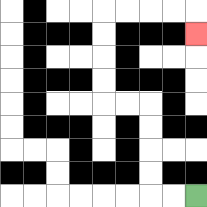{'start': '[8, 8]', 'end': '[8, 1]', 'path_directions': 'L,L,U,U,U,U,L,L,U,U,U,U,R,R,R,R,D', 'path_coordinates': '[[8, 8], [7, 8], [6, 8], [6, 7], [6, 6], [6, 5], [6, 4], [5, 4], [4, 4], [4, 3], [4, 2], [4, 1], [4, 0], [5, 0], [6, 0], [7, 0], [8, 0], [8, 1]]'}